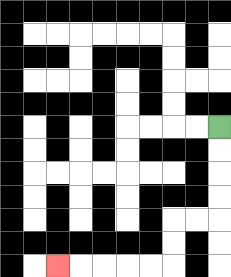{'start': '[9, 5]', 'end': '[2, 11]', 'path_directions': 'D,D,D,D,L,L,D,D,L,L,L,L,L', 'path_coordinates': '[[9, 5], [9, 6], [9, 7], [9, 8], [9, 9], [8, 9], [7, 9], [7, 10], [7, 11], [6, 11], [5, 11], [4, 11], [3, 11], [2, 11]]'}